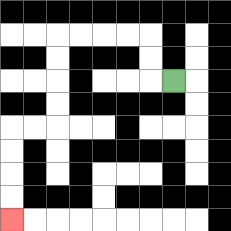{'start': '[7, 3]', 'end': '[0, 9]', 'path_directions': 'L,U,U,L,L,L,L,D,D,D,D,L,L,D,D,D,D', 'path_coordinates': '[[7, 3], [6, 3], [6, 2], [6, 1], [5, 1], [4, 1], [3, 1], [2, 1], [2, 2], [2, 3], [2, 4], [2, 5], [1, 5], [0, 5], [0, 6], [0, 7], [0, 8], [0, 9]]'}